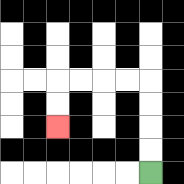{'start': '[6, 7]', 'end': '[2, 5]', 'path_directions': 'U,U,U,U,L,L,L,L,D,D', 'path_coordinates': '[[6, 7], [6, 6], [6, 5], [6, 4], [6, 3], [5, 3], [4, 3], [3, 3], [2, 3], [2, 4], [2, 5]]'}